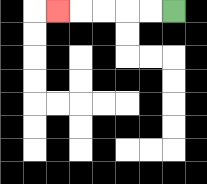{'start': '[7, 0]', 'end': '[2, 0]', 'path_directions': 'L,L,L,L,L', 'path_coordinates': '[[7, 0], [6, 0], [5, 0], [4, 0], [3, 0], [2, 0]]'}